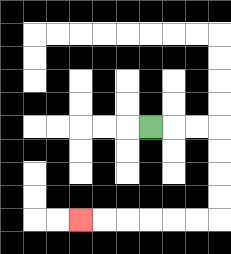{'start': '[6, 5]', 'end': '[3, 9]', 'path_directions': 'R,R,R,D,D,D,D,L,L,L,L,L,L', 'path_coordinates': '[[6, 5], [7, 5], [8, 5], [9, 5], [9, 6], [9, 7], [9, 8], [9, 9], [8, 9], [7, 9], [6, 9], [5, 9], [4, 9], [3, 9]]'}